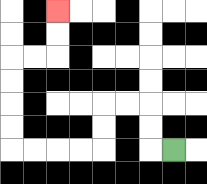{'start': '[7, 6]', 'end': '[2, 0]', 'path_directions': 'L,U,U,L,L,D,D,L,L,L,L,U,U,U,U,R,R,U,U', 'path_coordinates': '[[7, 6], [6, 6], [6, 5], [6, 4], [5, 4], [4, 4], [4, 5], [4, 6], [3, 6], [2, 6], [1, 6], [0, 6], [0, 5], [0, 4], [0, 3], [0, 2], [1, 2], [2, 2], [2, 1], [2, 0]]'}